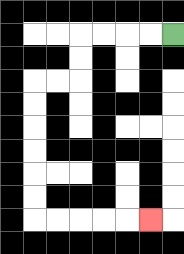{'start': '[7, 1]', 'end': '[6, 9]', 'path_directions': 'L,L,L,L,D,D,L,L,D,D,D,D,D,D,R,R,R,R,R', 'path_coordinates': '[[7, 1], [6, 1], [5, 1], [4, 1], [3, 1], [3, 2], [3, 3], [2, 3], [1, 3], [1, 4], [1, 5], [1, 6], [1, 7], [1, 8], [1, 9], [2, 9], [3, 9], [4, 9], [5, 9], [6, 9]]'}